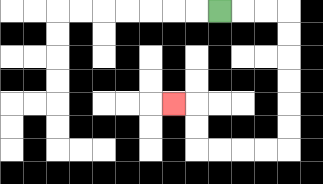{'start': '[9, 0]', 'end': '[7, 4]', 'path_directions': 'R,R,R,D,D,D,D,D,D,L,L,L,L,U,U,L', 'path_coordinates': '[[9, 0], [10, 0], [11, 0], [12, 0], [12, 1], [12, 2], [12, 3], [12, 4], [12, 5], [12, 6], [11, 6], [10, 6], [9, 6], [8, 6], [8, 5], [8, 4], [7, 4]]'}